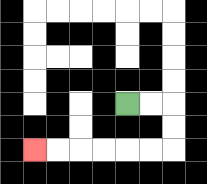{'start': '[5, 4]', 'end': '[1, 6]', 'path_directions': 'R,R,D,D,L,L,L,L,L,L', 'path_coordinates': '[[5, 4], [6, 4], [7, 4], [7, 5], [7, 6], [6, 6], [5, 6], [4, 6], [3, 6], [2, 6], [1, 6]]'}